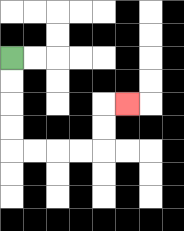{'start': '[0, 2]', 'end': '[5, 4]', 'path_directions': 'D,D,D,D,R,R,R,R,U,U,R', 'path_coordinates': '[[0, 2], [0, 3], [0, 4], [0, 5], [0, 6], [1, 6], [2, 6], [3, 6], [4, 6], [4, 5], [4, 4], [5, 4]]'}